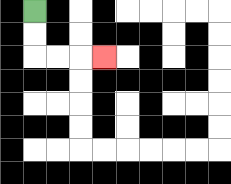{'start': '[1, 0]', 'end': '[4, 2]', 'path_directions': 'D,D,R,R,R', 'path_coordinates': '[[1, 0], [1, 1], [1, 2], [2, 2], [3, 2], [4, 2]]'}